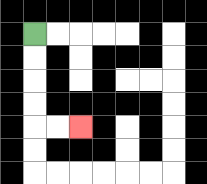{'start': '[1, 1]', 'end': '[3, 5]', 'path_directions': 'D,D,D,D,R,R', 'path_coordinates': '[[1, 1], [1, 2], [1, 3], [1, 4], [1, 5], [2, 5], [3, 5]]'}